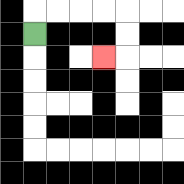{'start': '[1, 1]', 'end': '[4, 2]', 'path_directions': 'U,R,R,R,R,D,D,L', 'path_coordinates': '[[1, 1], [1, 0], [2, 0], [3, 0], [4, 0], [5, 0], [5, 1], [5, 2], [4, 2]]'}